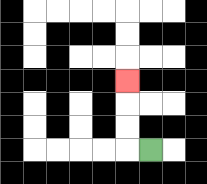{'start': '[6, 6]', 'end': '[5, 3]', 'path_directions': 'L,U,U,U', 'path_coordinates': '[[6, 6], [5, 6], [5, 5], [5, 4], [5, 3]]'}